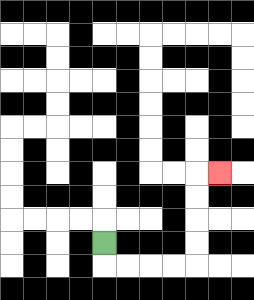{'start': '[4, 10]', 'end': '[9, 7]', 'path_directions': 'D,R,R,R,R,U,U,U,U,R', 'path_coordinates': '[[4, 10], [4, 11], [5, 11], [6, 11], [7, 11], [8, 11], [8, 10], [8, 9], [8, 8], [8, 7], [9, 7]]'}